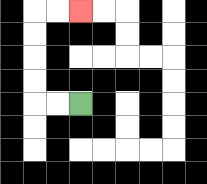{'start': '[3, 4]', 'end': '[3, 0]', 'path_directions': 'L,L,U,U,U,U,R,R', 'path_coordinates': '[[3, 4], [2, 4], [1, 4], [1, 3], [1, 2], [1, 1], [1, 0], [2, 0], [3, 0]]'}